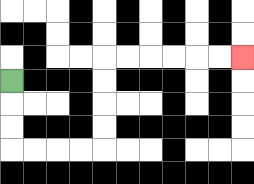{'start': '[0, 3]', 'end': '[10, 2]', 'path_directions': 'D,D,D,R,R,R,R,U,U,U,U,R,R,R,R,R,R', 'path_coordinates': '[[0, 3], [0, 4], [0, 5], [0, 6], [1, 6], [2, 6], [3, 6], [4, 6], [4, 5], [4, 4], [4, 3], [4, 2], [5, 2], [6, 2], [7, 2], [8, 2], [9, 2], [10, 2]]'}